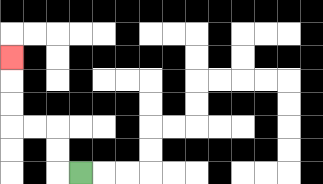{'start': '[3, 7]', 'end': '[0, 2]', 'path_directions': 'L,U,U,L,L,U,U,U', 'path_coordinates': '[[3, 7], [2, 7], [2, 6], [2, 5], [1, 5], [0, 5], [0, 4], [0, 3], [0, 2]]'}